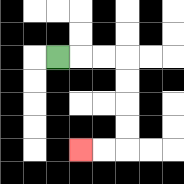{'start': '[2, 2]', 'end': '[3, 6]', 'path_directions': 'R,R,R,D,D,D,D,L,L', 'path_coordinates': '[[2, 2], [3, 2], [4, 2], [5, 2], [5, 3], [5, 4], [5, 5], [5, 6], [4, 6], [3, 6]]'}